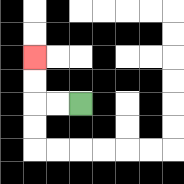{'start': '[3, 4]', 'end': '[1, 2]', 'path_directions': 'L,L,U,U', 'path_coordinates': '[[3, 4], [2, 4], [1, 4], [1, 3], [1, 2]]'}